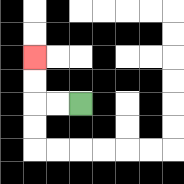{'start': '[3, 4]', 'end': '[1, 2]', 'path_directions': 'L,L,U,U', 'path_coordinates': '[[3, 4], [2, 4], [1, 4], [1, 3], [1, 2]]'}